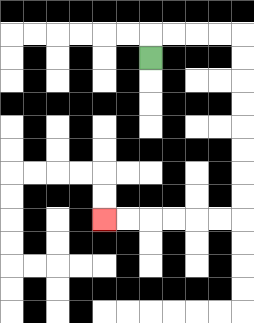{'start': '[6, 2]', 'end': '[4, 9]', 'path_directions': 'U,R,R,R,R,D,D,D,D,D,D,D,D,L,L,L,L,L,L', 'path_coordinates': '[[6, 2], [6, 1], [7, 1], [8, 1], [9, 1], [10, 1], [10, 2], [10, 3], [10, 4], [10, 5], [10, 6], [10, 7], [10, 8], [10, 9], [9, 9], [8, 9], [7, 9], [6, 9], [5, 9], [4, 9]]'}